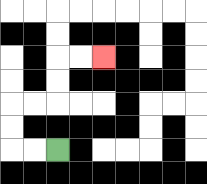{'start': '[2, 6]', 'end': '[4, 2]', 'path_directions': 'L,L,U,U,R,R,U,U,R,R', 'path_coordinates': '[[2, 6], [1, 6], [0, 6], [0, 5], [0, 4], [1, 4], [2, 4], [2, 3], [2, 2], [3, 2], [4, 2]]'}